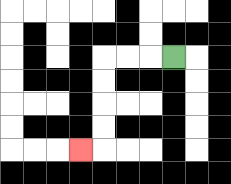{'start': '[7, 2]', 'end': '[3, 6]', 'path_directions': 'L,L,L,D,D,D,D,L', 'path_coordinates': '[[7, 2], [6, 2], [5, 2], [4, 2], [4, 3], [4, 4], [4, 5], [4, 6], [3, 6]]'}